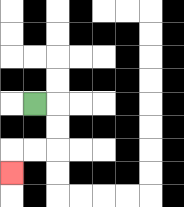{'start': '[1, 4]', 'end': '[0, 7]', 'path_directions': 'R,D,D,L,L,D', 'path_coordinates': '[[1, 4], [2, 4], [2, 5], [2, 6], [1, 6], [0, 6], [0, 7]]'}